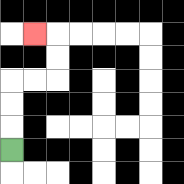{'start': '[0, 6]', 'end': '[1, 1]', 'path_directions': 'U,U,U,R,R,U,U,L', 'path_coordinates': '[[0, 6], [0, 5], [0, 4], [0, 3], [1, 3], [2, 3], [2, 2], [2, 1], [1, 1]]'}